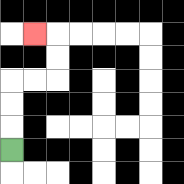{'start': '[0, 6]', 'end': '[1, 1]', 'path_directions': 'U,U,U,R,R,U,U,L', 'path_coordinates': '[[0, 6], [0, 5], [0, 4], [0, 3], [1, 3], [2, 3], [2, 2], [2, 1], [1, 1]]'}